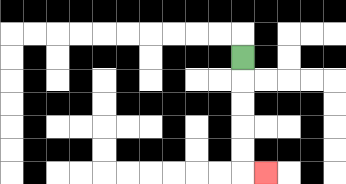{'start': '[10, 2]', 'end': '[11, 7]', 'path_directions': 'D,D,D,D,D,R', 'path_coordinates': '[[10, 2], [10, 3], [10, 4], [10, 5], [10, 6], [10, 7], [11, 7]]'}